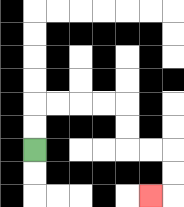{'start': '[1, 6]', 'end': '[6, 8]', 'path_directions': 'U,U,R,R,R,R,D,D,R,R,D,D,L', 'path_coordinates': '[[1, 6], [1, 5], [1, 4], [2, 4], [3, 4], [4, 4], [5, 4], [5, 5], [5, 6], [6, 6], [7, 6], [7, 7], [7, 8], [6, 8]]'}